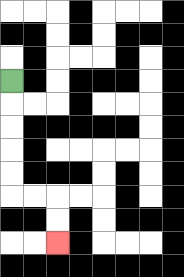{'start': '[0, 3]', 'end': '[2, 10]', 'path_directions': 'D,D,D,D,D,R,R,D,D', 'path_coordinates': '[[0, 3], [0, 4], [0, 5], [0, 6], [0, 7], [0, 8], [1, 8], [2, 8], [2, 9], [2, 10]]'}